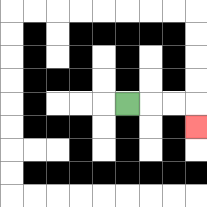{'start': '[5, 4]', 'end': '[8, 5]', 'path_directions': 'R,R,R,D', 'path_coordinates': '[[5, 4], [6, 4], [7, 4], [8, 4], [8, 5]]'}